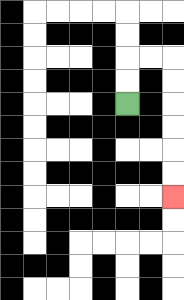{'start': '[5, 4]', 'end': '[7, 8]', 'path_directions': 'U,U,R,R,D,D,D,D,D,D', 'path_coordinates': '[[5, 4], [5, 3], [5, 2], [6, 2], [7, 2], [7, 3], [7, 4], [7, 5], [7, 6], [7, 7], [7, 8]]'}